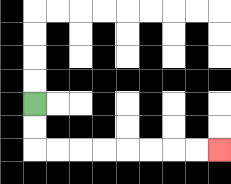{'start': '[1, 4]', 'end': '[9, 6]', 'path_directions': 'D,D,R,R,R,R,R,R,R,R', 'path_coordinates': '[[1, 4], [1, 5], [1, 6], [2, 6], [3, 6], [4, 6], [5, 6], [6, 6], [7, 6], [8, 6], [9, 6]]'}